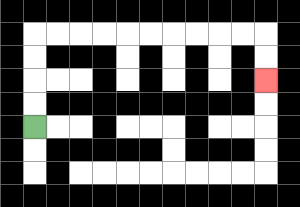{'start': '[1, 5]', 'end': '[11, 3]', 'path_directions': 'U,U,U,U,R,R,R,R,R,R,R,R,R,R,D,D', 'path_coordinates': '[[1, 5], [1, 4], [1, 3], [1, 2], [1, 1], [2, 1], [3, 1], [4, 1], [5, 1], [6, 1], [7, 1], [8, 1], [9, 1], [10, 1], [11, 1], [11, 2], [11, 3]]'}